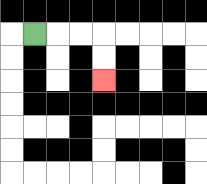{'start': '[1, 1]', 'end': '[4, 3]', 'path_directions': 'R,R,R,D,D', 'path_coordinates': '[[1, 1], [2, 1], [3, 1], [4, 1], [4, 2], [4, 3]]'}